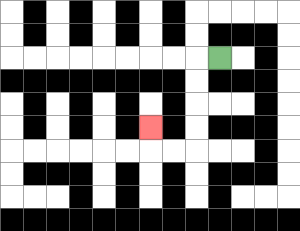{'start': '[9, 2]', 'end': '[6, 5]', 'path_directions': 'L,D,D,D,D,L,L,U', 'path_coordinates': '[[9, 2], [8, 2], [8, 3], [8, 4], [8, 5], [8, 6], [7, 6], [6, 6], [6, 5]]'}